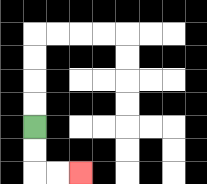{'start': '[1, 5]', 'end': '[3, 7]', 'path_directions': 'D,D,R,R', 'path_coordinates': '[[1, 5], [1, 6], [1, 7], [2, 7], [3, 7]]'}